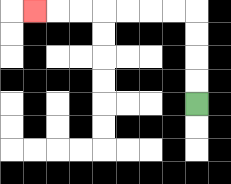{'start': '[8, 4]', 'end': '[1, 0]', 'path_directions': 'U,U,U,U,L,L,L,L,L,L,L', 'path_coordinates': '[[8, 4], [8, 3], [8, 2], [8, 1], [8, 0], [7, 0], [6, 0], [5, 0], [4, 0], [3, 0], [2, 0], [1, 0]]'}